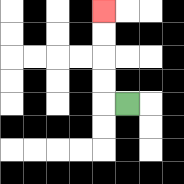{'start': '[5, 4]', 'end': '[4, 0]', 'path_directions': 'L,U,U,U,U', 'path_coordinates': '[[5, 4], [4, 4], [4, 3], [4, 2], [4, 1], [4, 0]]'}